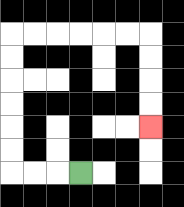{'start': '[3, 7]', 'end': '[6, 5]', 'path_directions': 'L,L,L,U,U,U,U,U,U,R,R,R,R,R,R,D,D,D,D', 'path_coordinates': '[[3, 7], [2, 7], [1, 7], [0, 7], [0, 6], [0, 5], [0, 4], [0, 3], [0, 2], [0, 1], [1, 1], [2, 1], [3, 1], [4, 1], [5, 1], [6, 1], [6, 2], [6, 3], [6, 4], [6, 5]]'}